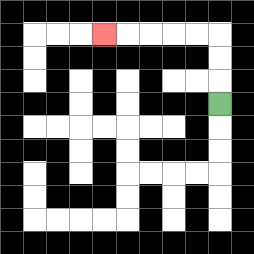{'start': '[9, 4]', 'end': '[4, 1]', 'path_directions': 'U,U,U,L,L,L,L,L', 'path_coordinates': '[[9, 4], [9, 3], [9, 2], [9, 1], [8, 1], [7, 1], [6, 1], [5, 1], [4, 1]]'}